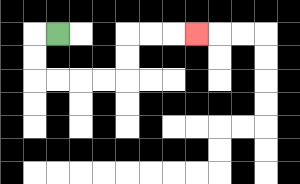{'start': '[2, 1]', 'end': '[8, 1]', 'path_directions': 'L,D,D,R,R,R,R,U,U,R,R,R', 'path_coordinates': '[[2, 1], [1, 1], [1, 2], [1, 3], [2, 3], [3, 3], [4, 3], [5, 3], [5, 2], [5, 1], [6, 1], [7, 1], [8, 1]]'}